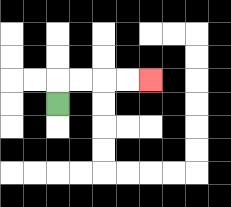{'start': '[2, 4]', 'end': '[6, 3]', 'path_directions': 'U,R,R,R,R', 'path_coordinates': '[[2, 4], [2, 3], [3, 3], [4, 3], [5, 3], [6, 3]]'}